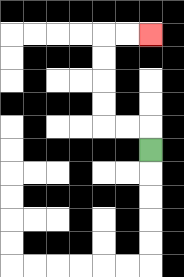{'start': '[6, 6]', 'end': '[6, 1]', 'path_directions': 'U,L,L,U,U,U,U,R,R', 'path_coordinates': '[[6, 6], [6, 5], [5, 5], [4, 5], [4, 4], [4, 3], [4, 2], [4, 1], [5, 1], [6, 1]]'}